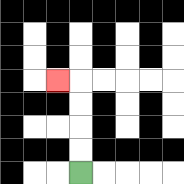{'start': '[3, 7]', 'end': '[2, 3]', 'path_directions': 'U,U,U,U,L', 'path_coordinates': '[[3, 7], [3, 6], [3, 5], [3, 4], [3, 3], [2, 3]]'}